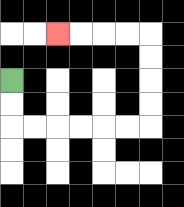{'start': '[0, 3]', 'end': '[2, 1]', 'path_directions': 'D,D,R,R,R,R,R,R,U,U,U,U,L,L,L,L', 'path_coordinates': '[[0, 3], [0, 4], [0, 5], [1, 5], [2, 5], [3, 5], [4, 5], [5, 5], [6, 5], [6, 4], [6, 3], [6, 2], [6, 1], [5, 1], [4, 1], [3, 1], [2, 1]]'}